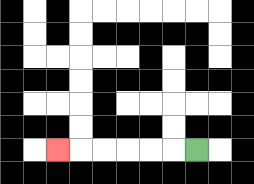{'start': '[8, 6]', 'end': '[2, 6]', 'path_directions': 'L,L,L,L,L,L', 'path_coordinates': '[[8, 6], [7, 6], [6, 6], [5, 6], [4, 6], [3, 6], [2, 6]]'}